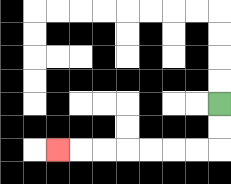{'start': '[9, 4]', 'end': '[2, 6]', 'path_directions': 'D,D,L,L,L,L,L,L,L', 'path_coordinates': '[[9, 4], [9, 5], [9, 6], [8, 6], [7, 6], [6, 6], [5, 6], [4, 6], [3, 6], [2, 6]]'}